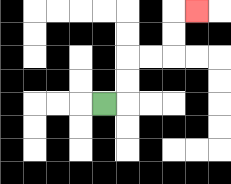{'start': '[4, 4]', 'end': '[8, 0]', 'path_directions': 'R,U,U,R,R,U,U,R', 'path_coordinates': '[[4, 4], [5, 4], [5, 3], [5, 2], [6, 2], [7, 2], [7, 1], [7, 0], [8, 0]]'}